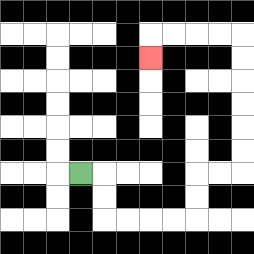{'start': '[3, 7]', 'end': '[6, 2]', 'path_directions': 'R,D,D,R,R,R,R,U,U,R,R,U,U,U,U,U,U,L,L,L,L,D', 'path_coordinates': '[[3, 7], [4, 7], [4, 8], [4, 9], [5, 9], [6, 9], [7, 9], [8, 9], [8, 8], [8, 7], [9, 7], [10, 7], [10, 6], [10, 5], [10, 4], [10, 3], [10, 2], [10, 1], [9, 1], [8, 1], [7, 1], [6, 1], [6, 2]]'}